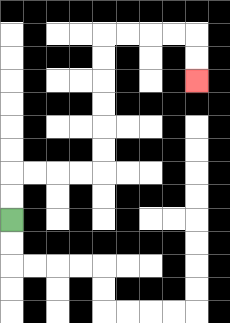{'start': '[0, 9]', 'end': '[8, 3]', 'path_directions': 'U,U,R,R,R,R,U,U,U,U,U,U,R,R,R,R,D,D', 'path_coordinates': '[[0, 9], [0, 8], [0, 7], [1, 7], [2, 7], [3, 7], [4, 7], [4, 6], [4, 5], [4, 4], [4, 3], [4, 2], [4, 1], [5, 1], [6, 1], [7, 1], [8, 1], [8, 2], [8, 3]]'}